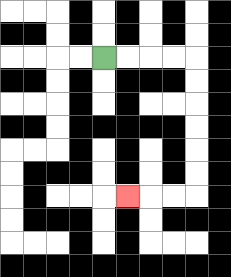{'start': '[4, 2]', 'end': '[5, 8]', 'path_directions': 'R,R,R,R,D,D,D,D,D,D,L,L,L', 'path_coordinates': '[[4, 2], [5, 2], [6, 2], [7, 2], [8, 2], [8, 3], [8, 4], [8, 5], [8, 6], [8, 7], [8, 8], [7, 8], [6, 8], [5, 8]]'}